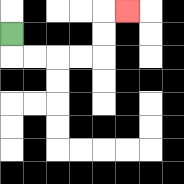{'start': '[0, 1]', 'end': '[5, 0]', 'path_directions': 'D,R,R,R,R,U,U,R', 'path_coordinates': '[[0, 1], [0, 2], [1, 2], [2, 2], [3, 2], [4, 2], [4, 1], [4, 0], [5, 0]]'}